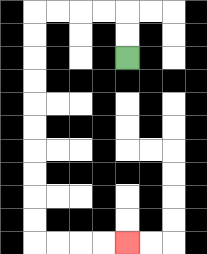{'start': '[5, 2]', 'end': '[5, 10]', 'path_directions': 'U,U,L,L,L,L,D,D,D,D,D,D,D,D,D,D,R,R,R,R', 'path_coordinates': '[[5, 2], [5, 1], [5, 0], [4, 0], [3, 0], [2, 0], [1, 0], [1, 1], [1, 2], [1, 3], [1, 4], [1, 5], [1, 6], [1, 7], [1, 8], [1, 9], [1, 10], [2, 10], [3, 10], [4, 10], [5, 10]]'}